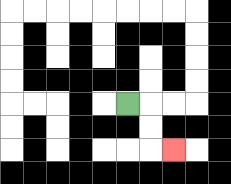{'start': '[5, 4]', 'end': '[7, 6]', 'path_directions': 'R,D,D,R', 'path_coordinates': '[[5, 4], [6, 4], [6, 5], [6, 6], [7, 6]]'}